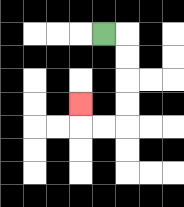{'start': '[4, 1]', 'end': '[3, 4]', 'path_directions': 'R,D,D,D,D,L,L,U', 'path_coordinates': '[[4, 1], [5, 1], [5, 2], [5, 3], [5, 4], [5, 5], [4, 5], [3, 5], [3, 4]]'}